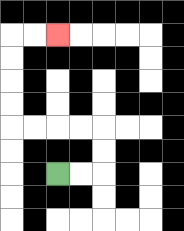{'start': '[2, 7]', 'end': '[2, 1]', 'path_directions': 'R,R,U,U,L,L,L,L,U,U,U,U,R,R', 'path_coordinates': '[[2, 7], [3, 7], [4, 7], [4, 6], [4, 5], [3, 5], [2, 5], [1, 5], [0, 5], [0, 4], [0, 3], [0, 2], [0, 1], [1, 1], [2, 1]]'}